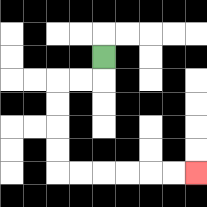{'start': '[4, 2]', 'end': '[8, 7]', 'path_directions': 'D,L,L,D,D,D,D,R,R,R,R,R,R', 'path_coordinates': '[[4, 2], [4, 3], [3, 3], [2, 3], [2, 4], [2, 5], [2, 6], [2, 7], [3, 7], [4, 7], [5, 7], [6, 7], [7, 7], [8, 7]]'}